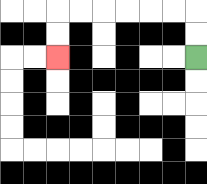{'start': '[8, 2]', 'end': '[2, 2]', 'path_directions': 'U,U,L,L,L,L,L,L,D,D', 'path_coordinates': '[[8, 2], [8, 1], [8, 0], [7, 0], [6, 0], [5, 0], [4, 0], [3, 0], [2, 0], [2, 1], [2, 2]]'}